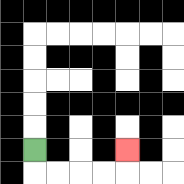{'start': '[1, 6]', 'end': '[5, 6]', 'path_directions': 'D,R,R,R,R,U', 'path_coordinates': '[[1, 6], [1, 7], [2, 7], [3, 7], [4, 7], [5, 7], [5, 6]]'}